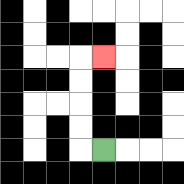{'start': '[4, 6]', 'end': '[4, 2]', 'path_directions': 'L,U,U,U,U,R', 'path_coordinates': '[[4, 6], [3, 6], [3, 5], [3, 4], [3, 3], [3, 2], [4, 2]]'}